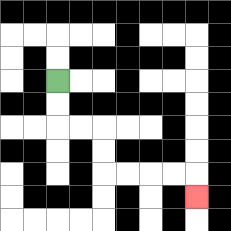{'start': '[2, 3]', 'end': '[8, 8]', 'path_directions': 'D,D,R,R,D,D,R,R,R,R,D', 'path_coordinates': '[[2, 3], [2, 4], [2, 5], [3, 5], [4, 5], [4, 6], [4, 7], [5, 7], [6, 7], [7, 7], [8, 7], [8, 8]]'}